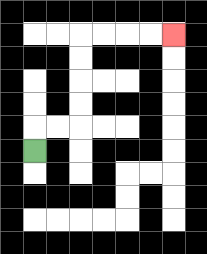{'start': '[1, 6]', 'end': '[7, 1]', 'path_directions': 'U,R,R,U,U,U,U,R,R,R,R', 'path_coordinates': '[[1, 6], [1, 5], [2, 5], [3, 5], [3, 4], [3, 3], [3, 2], [3, 1], [4, 1], [5, 1], [6, 1], [7, 1]]'}